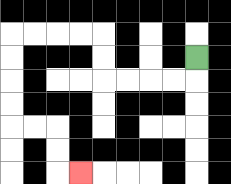{'start': '[8, 2]', 'end': '[3, 7]', 'path_directions': 'D,L,L,L,L,U,U,L,L,L,L,D,D,D,D,R,R,D,D,R', 'path_coordinates': '[[8, 2], [8, 3], [7, 3], [6, 3], [5, 3], [4, 3], [4, 2], [4, 1], [3, 1], [2, 1], [1, 1], [0, 1], [0, 2], [0, 3], [0, 4], [0, 5], [1, 5], [2, 5], [2, 6], [2, 7], [3, 7]]'}